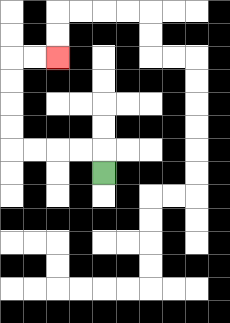{'start': '[4, 7]', 'end': '[2, 2]', 'path_directions': 'U,L,L,L,L,U,U,U,U,R,R', 'path_coordinates': '[[4, 7], [4, 6], [3, 6], [2, 6], [1, 6], [0, 6], [0, 5], [0, 4], [0, 3], [0, 2], [1, 2], [2, 2]]'}